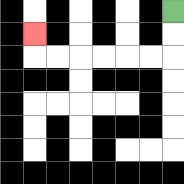{'start': '[7, 0]', 'end': '[1, 1]', 'path_directions': 'D,D,L,L,L,L,L,L,U', 'path_coordinates': '[[7, 0], [7, 1], [7, 2], [6, 2], [5, 2], [4, 2], [3, 2], [2, 2], [1, 2], [1, 1]]'}